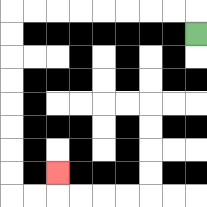{'start': '[8, 1]', 'end': '[2, 7]', 'path_directions': 'U,L,L,L,L,L,L,L,L,D,D,D,D,D,D,D,D,R,R,U', 'path_coordinates': '[[8, 1], [8, 0], [7, 0], [6, 0], [5, 0], [4, 0], [3, 0], [2, 0], [1, 0], [0, 0], [0, 1], [0, 2], [0, 3], [0, 4], [0, 5], [0, 6], [0, 7], [0, 8], [1, 8], [2, 8], [2, 7]]'}